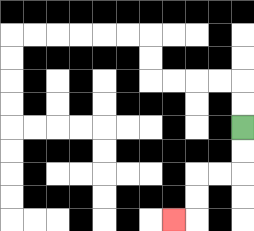{'start': '[10, 5]', 'end': '[7, 9]', 'path_directions': 'D,D,L,L,D,D,L', 'path_coordinates': '[[10, 5], [10, 6], [10, 7], [9, 7], [8, 7], [8, 8], [8, 9], [7, 9]]'}